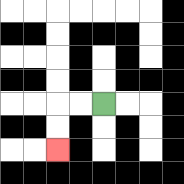{'start': '[4, 4]', 'end': '[2, 6]', 'path_directions': 'L,L,D,D', 'path_coordinates': '[[4, 4], [3, 4], [2, 4], [2, 5], [2, 6]]'}